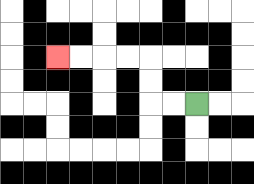{'start': '[8, 4]', 'end': '[2, 2]', 'path_directions': 'L,L,U,U,L,L,L,L', 'path_coordinates': '[[8, 4], [7, 4], [6, 4], [6, 3], [6, 2], [5, 2], [4, 2], [3, 2], [2, 2]]'}